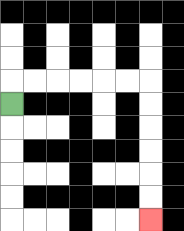{'start': '[0, 4]', 'end': '[6, 9]', 'path_directions': 'U,R,R,R,R,R,R,D,D,D,D,D,D', 'path_coordinates': '[[0, 4], [0, 3], [1, 3], [2, 3], [3, 3], [4, 3], [5, 3], [6, 3], [6, 4], [6, 5], [6, 6], [6, 7], [6, 8], [6, 9]]'}